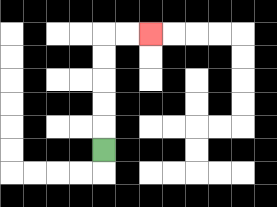{'start': '[4, 6]', 'end': '[6, 1]', 'path_directions': 'U,U,U,U,U,R,R', 'path_coordinates': '[[4, 6], [4, 5], [4, 4], [4, 3], [4, 2], [4, 1], [5, 1], [6, 1]]'}